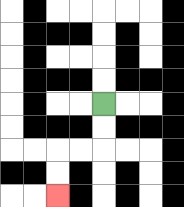{'start': '[4, 4]', 'end': '[2, 8]', 'path_directions': 'D,D,L,L,D,D', 'path_coordinates': '[[4, 4], [4, 5], [4, 6], [3, 6], [2, 6], [2, 7], [2, 8]]'}